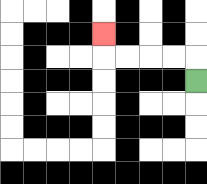{'start': '[8, 3]', 'end': '[4, 1]', 'path_directions': 'U,L,L,L,L,U', 'path_coordinates': '[[8, 3], [8, 2], [7, 2], [6, 2], [5, 2], [4, 2], [4, 1]]'}